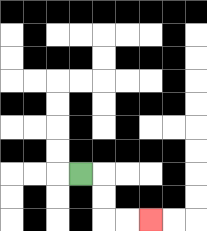{'start': '[3, 7]', 'end': '[6, 9]', 'path_directions': 'R,D,D,R,R', 'path_coordinates': '[[3, 7], [4, 7], [4, 8], [4, 9], [5, 9], [6, 9]]'}